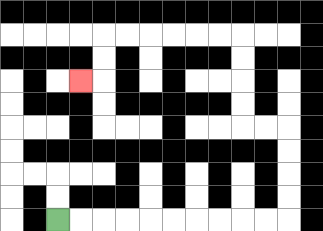{'start': '[2, 9]', 'end': '[3, 3]', 'path_directions': 'R,R,R,R,R,R,R,R,R,R,U,U,U,U,L,L,U,U,U,U,L,L,L,L,L,L,D,D,L', 'path_coordinates': '[[2, 9], [3, 9], [4, 9], [5, 9], [6, 9], [7, 9], [8, 9], [9, 9], [10, 9], [11, 9], [12, 9], [12, 8], [12, 7], [12, 6], [12, 5], [11, 5], [10, 5], [10, 4], [10, 3], [10, 2], [10, 1], [9, 1], [8, 1], [7, 1], [6, 1], [5, 1], [4, 1], [4, 2], [4, 3], [3, 3]]'}